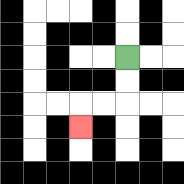{'start': '[5, 2]', 'end': '[3, 5]', 'path_directions': 'D,D,L,L,D', 'path_coordinates': '[[5, 2], [5, 3], [5, 4], [4, 4], [3, 4], [3, 5]]'}